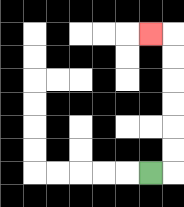{'start': '[6, 7]', 'end': '[6, 1]', 'path_directions': 'R,U,U,U,U,U,U,L', 'path_coordinates': '[[6, 7], [7, 7], [7, 6], [7, 5], [7, 4], [7, 3], [7, 2], [7, 1], [6, 1]]'}